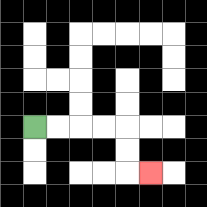{'start': '[1, 5]', 'end': '[6, 7]', 'path_directions': 'R,R,R,R,D,D,R', 'path_coordinates': '[[1, 5], [2, 5], [3, 5], [4, 5], [5, 5], [5, 6], [5, 7], [6, 7]]'}